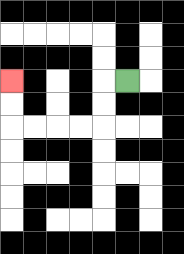{'start': '[5, 3]', 'end': '[0, 3]', 'path_directions': 'L,D,D,L,L,L,L,U,U', 'path_coordinates': '[[5, 3], [4, 3], [4, 4], [4, 5], [3, 5], [2, 5], [1, 5], [0, 5], [0, 4], [0, 3]]'}